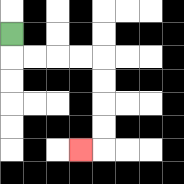{'start': '[0, 1]', 'end': '[3, 6]', 'path_directions': 'D,R,R,R,R,D,D,D,D,L', 'path_coordinates': '[[0, 1], [0, 2], [1, 2], [2, 2], [3, 2], [4, 2], [4, 3], [4, 4], [4, 5], [4, 6], [3, 6]]'}